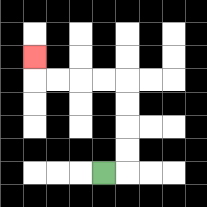{'start': '[4, 7]', 'end': '[1, 2]', 'path_directions': 'R,U,U,U,U,L,L,L,L,U', 'path_coordinates': '[[4, 7], [5, 7], [5, 6], [5, 5], [5, 4], [5, 3], [4, 3], [3, 3], [2, 3], [1, 3], [1, 2]]'}